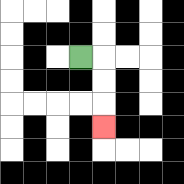{'start': '[3, 2]', 'end': '[4, 5]', 'path_directions': 'R,D,D,D', 'path_coordinates': '[[3, 2], [4, 2], [4, 3], [4, 4], [4, 5]]'}